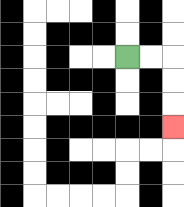{'start': '[5, 2]', 'end': '[7, 5]', 'path_directions': 'R,R,D,D,D', 'path_coordinates': '[[5, 2], [6, 2], [7, 2], [7, 3], [7, 4], [7, 5]]'}